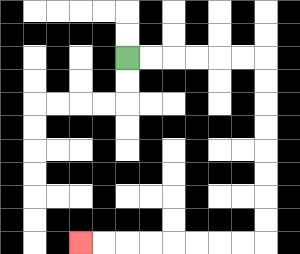{'start': '[5, 2]', 'end': '[3, 10]', 'path_directions': 'R,R,R,R,R,R,D,D,D,D,D,D,D,D,L,L,L,L,L,L,L,L', 'path_coordinates': '[[5, 2], [6, 2], [7, 2], [8, 2], [9, 2], [10, 2], [11, 2], [11, 3], [11, 4], [11, 5], [11, 6], [11, 7], [11, 8], [11, 9], [11, 10], [10, 10], [9, 10], [8, 10], [7, 10], [6, 10], [5, 10], [4, 10], [3, 10]]'}